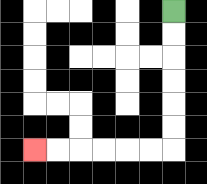{'start': '[7, 0]', 'end': '[1, 6]', 'path_directions': 'D,D,D,D,D,D,L,L,L,L,L,L', 'path_coordinates': '[[7, 0], [7, 1], [7, 2], [7, 3], [7, 4], [7, 5], [7, 6], [6, 6], [5, 6], [4, 6], [3, 6], [2, 6], [1, 6]]'}